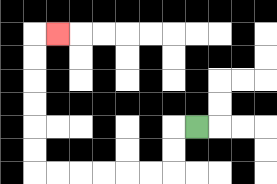{'start': '[8, 5]', 'end': '[2, 1]', 'path_directions': 'L,D,D,L,L,L,L,L,L,U,U,U,U,U,U,R', 'path_coordinates': '[[8, 5], [7, 5], [7, 6], [7, 7], [6, 7], [5, 7], [4, 7], [3, 7], [2, 7], [1, 7], [1, 6], [1, 5], [1, 4], [1, 3], [1, 2], [1, 1], [2, 1]]'}